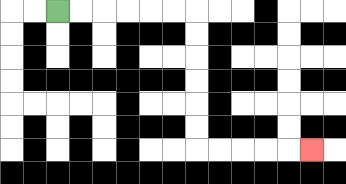{'start': '[2, 0]', 'end': '[13, 6]', 'path_directions': 'R,R,R,R,R,R,D,D,D,D,D,D,R,R,R,R,R', 'path_coordinates': '[[2, 0], [3, 0], [4, 0], [5, 0], [6, 0], [7, 0], [8, 0], [8, 1], [8, 2], [8, 3], [8, 4], [8, 5], [8, 6], [9, 6], [10, 6], [11, 6], [12, 6], [13, 6]]'}